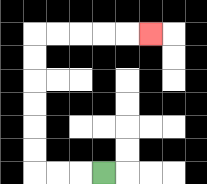{'start': '[4, 7]', 'end': '[6, 1]', 'path_directions': 'L,L,L,U,U,U,U,U,U,R,R,R,R,R', 'path_coordinates': '[[4, 7], [3, 7], [2, 7], [1, 7], [1, 6], [1, 5], [1, 4], [1, 3], [1, 2], [1, 1], [2, 1], [3, 1], [4, 1], [5, 1], [6, 1]]'}